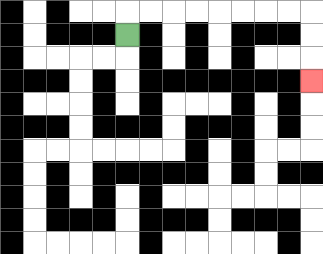{'start': '[5, 1]', 'end': '[13, 3]', 'path_directions': 'U,R,R,R,R,R,R,R,R,D,D,D', 'path_coordinates': '[[5, 1], [5, 0], [6, 0], [7, 0], [8, 0], [9, 0], [10, 0], [11, 0], [12, 0], [13, 0], [13, 1], [13, 2], [13, 3]]'}